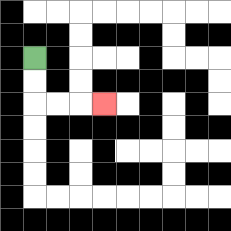{'start': '[1, 2]', 'end': '[4, 4]', 'path_directions': 'D,D,R,R,R', 'path_coordinates': '[[1, 2], [1, 3], [1, 4], [2, 4], [3, 4], [4, 4]]'}